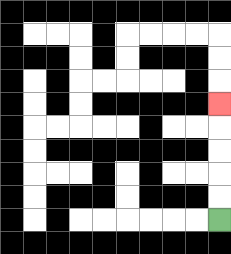{'start': '[9, 9]', 'end': '[9, 4]', 'path_directions': 'U,U,U,U,U', 'path_coordinates': '[[9, 9], [9, 8], [9, 7], [9, 6], [9, 5], [9, 4]]'}